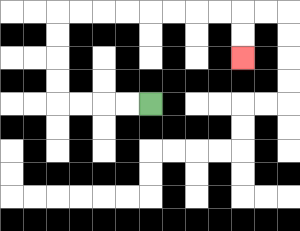{'start': '[6, 4]', 'end': '[10, 2]', 'path_directions': 'L,L,L,L,U,U,U,U,R,R,R,R,R,R,R,R,D,D', 'path_coordinates': '[[6, 4], [5, 4], [4, 4], [3, 4], [2, 4], [2, 3], [2, 2], [2, 1], [2, 0], [3, 0], [4, 0], [5, 0], [6, 0], [7, 0], [8, 0], [9, 0], [10, 0], [10, 1], [10, 2]]'}